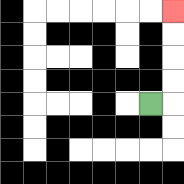{'start': '[6, 4]', 'end': '[7, 0]', 'path_directions': 'R,U,U,U,U', 'path_coordinates': '[[6, 4], [7, 4], [7, 3], [7, 2], [7, 1], [7, 0]]'}